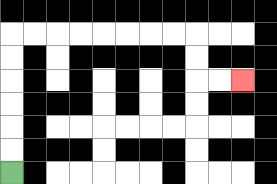{'start': '[0, 7]', 'end': '[10, 3]', 'path_directions': 'U,U,U,U,U,U,R,R,R,R,R,R,R,R,D,D,R,R', 'path_coordinates': '[[0, 7], [0, 6], [0, 5], [0, 4], [0, 3], [0, 2], [0, 1], [1, 1], [2, 1], [3, 1], [4, 1], [5, 1], [6, 1], [7, 1], [8, 1], [8, 2], [8, 3], [9, 3], [10, 3]]'}